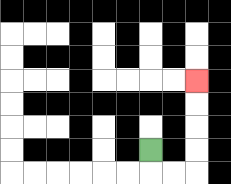{'start': '[6, 6]', 'end': '[8, 3]', 'path_directions': 'D,R,R,U,U,U,U', 'path_coordinates': '[[6, 6], [6, 7], [7, 7], [8, 7], [8, 6], [8, 5], [8, 4], [8, 3]]'}